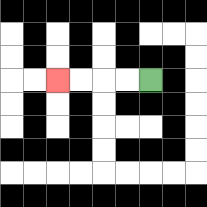{'start': '[6, 3]', 'end': '[2, 3]', 'path_directions': 'L,L,L,L', 'path_coordinates': '[[6, 3], [5, 3], [4, 3], [3, 3], [2, 3]]'}